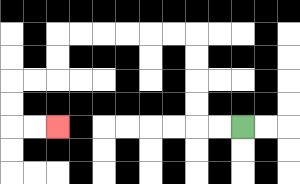{'start': '[10, 5]', 'end': '[2, 5]', 'path_directions': 'L,L,U,U,U,U,L,L,L,L,L,L,D,D,L,L,D,D,R,R', 'path_coordinates': '[[10, 5], [9, 5], [8, 5], [8, 4], [8, 3], [8, 2], [8, 1], [7, 1], [6, 1], [5, 1], [4, 1], [3, 1], [2, 1], [2, 2], [2, 3], [1, 3], [0, 3], [0, 4], [0, 5], [1, 5], [2, 5]]'}